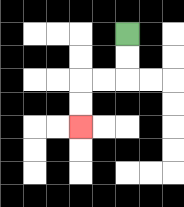{'start': '[5, 1]', 'end': '[3, 5]', 'path_directions': 'D,D,L,L,D,D', 'path_coordinates': '[[5, 1], [5, 2], [5, 3], [4, 3], [3, 3], [3, 4], [3, 5]]'}